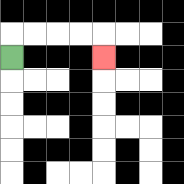{'start': '[0, 2]', 'end': '[4, 2]', 'path_directions': 'U,R,R,R,R,D', 'path_coordinates': '[[0, 2], [0, 1], [1, 1], [2, 1], [3, 1], [4, 1], [4, 2]]'}